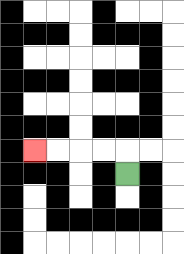{'start': '[5, 7]', 'end': '[1, 6]', 'path_directions': 'U,L,L,L,L', 'path_coordinates': '[[5, 7], [5, 6], [4, 6], [3, 6], [2, 6], [1, 6]]'}